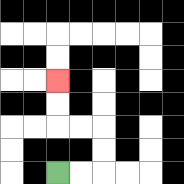{'start': '[2, 7]', 'end': '[2, 3]', 'path_directions': 'R,R,U,U,L,L,U,U', 'path_coordinates': '[[2, 7], [3, 7], [4, 7], [4, 6], [4, 5], [3, 5], [2, 5], [2, 4], [2, 3]]'}